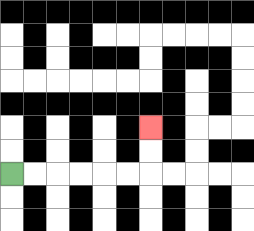{'start': '[0, 7]', 'end': '[6, 5]', 'path_directions': 'R,R,R,R,R,R,U,U', 'path_coordinates': '[[0, 7], [1, 7], [2, 7], [3, 7], [4, 7], [5, 7], [6, 7], [6, 6], [6, 5]]'}